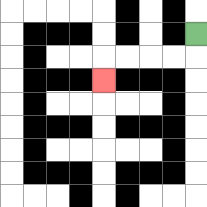{'start': '[8, 1]', 'end': '[4, 3]', 'path_directions': 'D,L,L,L,L,D', 'path_coordinates': '[[8, 1], [8, 2], [7, 2], [6, 2], [5, 2], [4, 2], [4, 3]]'}